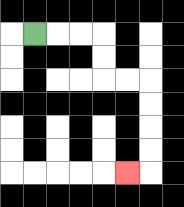{'start': '[1, 1]', 'end': '[5, 7]', 'path_directions': 'R,R,R,D,D,R,R,D,D,D,D,L', 'path_coordinates': '[[1, 1], [2, 1], [3, 1], [4, 1], [4, 2], [4, 3], [5, 3], [6, 3], [6, 4], [6, 5], [6, 6], [6, 7], [5, 7]]'}